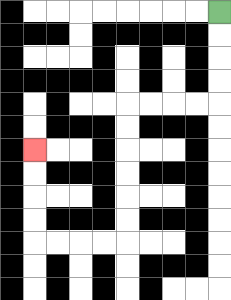{'start': '[9, 0]', 'end': '[1, 6]', 'path_directions': 'D,D,D,D,L,L,L,L,D,D,D,D,D,D,L,L,L,L,U,U,U,U', 'path_coordinates': '[[9, 0], [9, 1], [9, 2], [9, 3], [9, 4], [8, 4], [7, 4], [6, 4], [5, 4], [5, 5], [5, 6], [5, 7], [5, 8], [5, 9], [5, 10], [4, 10], [3, 10], [2, 10], [1, 10], [1, 9], [1, 8], [1, 7], [1, 6]]'}